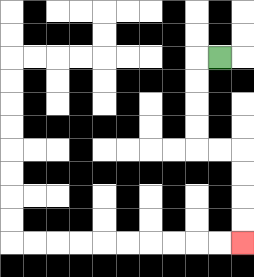{'start': '[9, 2]', 'end': '[10, 10]', 'path_directions': 'L,D,D,D,D,R,R,D,D,D,D', 'path_coordinates': '[[9, 2], [8, 2], [8, 3], [8, 4], [8, 5], [8, 6], [9, 6], [10, 6], [10, 7], [10, 8], [10, 9], [10, 10]]'}